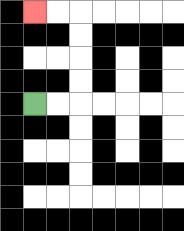{'start': '[1, 4]', 'end': '[1, 0]', 'path_directions': 'R,R,U,U,U,U,L,L', 'path_coordinates': '[[1, 4], [2, 4], [3, 4], [3, 3], [3, 2], [3, 1], [3, 0], [2, 0], [1, 0]]'}